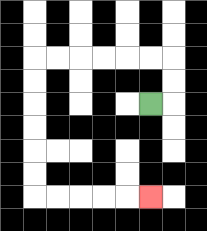{'start': '[6, 4]', 'end': '[6, 8]', 'path_directions': 'R,U,U,L,L,L,L,L,L,D,D,D,D,D,D,R,R,R,R,R', 'path_coordinates': '[[6, 4], [7, 4], [7, 3], [7, 2], [6, 2], [5, 2], [4, 2], [3, 2], [2, 2], [1, 2], [1, 3], [1, 4], [1, 5], [1, 6], [1, 7], [1, 8], [2, 8], [3, 8], [4, 8], [5, 8], [6, 8]]'}